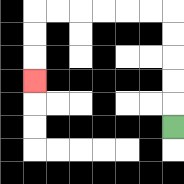{'start': '[7, 5]', 'end': '[1, 3]', 'path_directions': 'U,U,U,U,U,L,L,L,L,L,L,D,D,D', 'path_coordinates': '[[7, 5], [7, 4], [7, 3], [7, 2], [7, 1], [7, 0], [6, 0], [5, 0], [4, 0], [3, 0], [2, 0], [1, 0], [1, 1], [1, 2], [1, 3]]'}